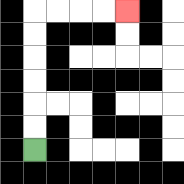{'start': '[1, 6]', 'end': '[5, 0]', 'path_directions': 'U,U,U,U,U,U,R,R,R,R', 'path_coordinates': '[[1, 6], [1, 5], [1, 4], [1, 3], [1, 2], [1, 1], [1, 0], [2, 0], [3, 0], [4, 0], [5, 0]]'}